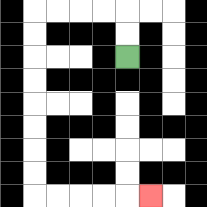{'start': '[5, 2]', 'end': '[6, 8]', 'path_directions': 'U,U,L,L,L,L,D,D,D,D,D,D,D,D,R,R,R,R,R', 'path_coordinates': '[[5, 2], [5, 1], [5, 0], [4, 0], [3, 0], [2, 0], [1, 0], [1, 1], [1, 2], [1, 3], [1, 4], [1, 5], [1, 6], [1, 7], [1, 8], [2, 8], [3, 8], [4, 8], [5, 8], [6, 8]]'}